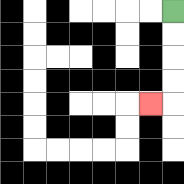{'start': '[7, 0]', 'end': '[6, 4]', 'path_directions': 'D,D,D,D,L', 'path_coordinates': '[[7, 0], [7, 1], [7, 2], [7, 3], [7, 4], [6, 4]]'}